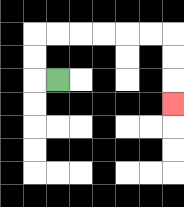{'start': '[2, 3]', 'end': '[7, 4]', 'path_directions': 'L,U,U,R,R,R,R,R,R,D,D,D', 'path_coordinates': '[[2, 3], [1, 3], [1, 2], [1, 1], [2, 1], [3, 1], [4, 1], [5, 1], [6, 1], [7, 1], [7, 2], [7, 3], [7, 4]]'}